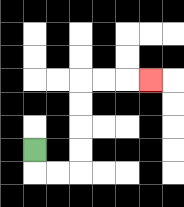{'start': '[1, 6]', 'end': '[6, 3]', 'path_directions': 'D,R,R,U,U,U,U,R,R,R', 'path_coordinates': '[[1, 6], [1, 7], [2, 7], [3, 7], [3, 6], [3, 5], [3, 4], [3, 3], [4, 3], [5, 3], [6, 3]]'}